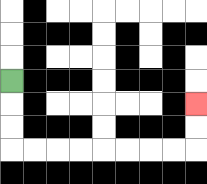{'start': '[0, 3]', 'end': '[8, 4]', 'path_directions': 'D,D,D,R,R,R,R,R,R,R,R,U,U', 'path_coordinates': '[[0, 3], [0, 4], [0, 5], [0, 6], [1, 6], [2, 6], [3, 6], [4, 6], [5, 6], [6, 6], [7, 6], [8, 6], [8, 5], [8, 4]]'}